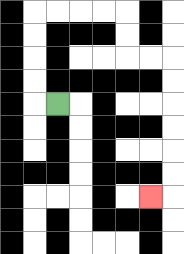{'start': '[2, 4]', 'end': '[6, 8]', 'path_directions': 'L,U,U,U,U,R,R,R,R,D,D,R,R,D,D,D,D,D,D,L', 'path_coordinates': '[[2, 4], [1, 4], [1, 3], [1, 2], [1, 1], [1, 0], [2, 0], [3, 0], [4, 0], [5, 0], [5, 1], [5, 2], [6, 2], [7, 2], [7, 3], [7, 4], [7, 5], [7, 6], [7, 7], [7, 8], [6, 8]]'}